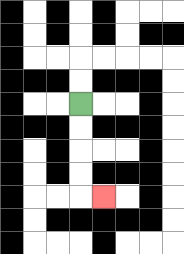{'start': '[3, 4]', 'end': '[4, 8]', 'path_directions': 'D,D,D,D,R', 'path_coordinates': '[[3, 4], [3, 5], [3, 6], [3, 7], [3, 8], [4, 8]]'}